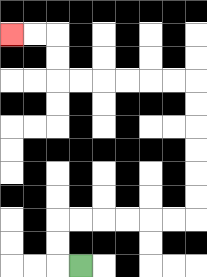{'start': '[3, 11]', 'end': '[0, 1]', 'path_directions': 'L,U,U,R,R,R,R,R,R,U,U,U,U,U,U,L,L,L,L,L,L,U,U,L,L', 'path_coordinates': '[[3, 11], [2, 11], [2, 10], [2, 9], [3, 9], [4, 9], [5, 9], [6, 9], [7, 9], [8, 9], [8, 8], [8, 7], [8, 6], [8, 5], [8, 4], [8, 3], [7, 3], [6, 3], [5, 3], [4, 3], [3, 3], [2, 3], [2, 2], [2, 1], [1, 1], [0, 1]]'}